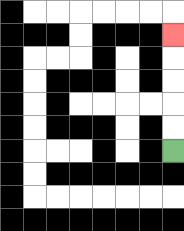{'start': '[7, 6]', 'end': '[7, 1]', 'path_directions': 'U,U,U,U,U', 'path_coordinates': '[[7, 6], [7, 5], [7, 4], [7, 3], [7, 2], [7, 1]]'}